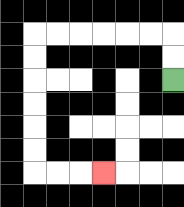{'start': '[7, 3]', 'end': '[4, 7]', 'path_directions': 'U,U,L,L,L,L,L,L,D,D,D,D,D,D,R,R,R', 'path_coordinates': '[[7, 3], [7, 2], [7, 1], [6, 1], [5, 1], [4, 1], [3, 1], [2, 1], [1, 1], [1, 2], [1, 3], [1, 4], [1, 5], [1, 6], [1, 7], [2, 7], [3, 7], [4, 7]]'}